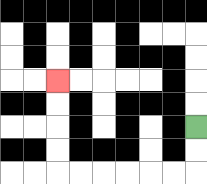{'start': '[8, 5]', 'end': '[2, 3]', 'path_directions': 'D,D,L,L,L,L,L,L,U,U,U,U', 'path_coordinates': '[[8, 5], [8, 6], [8, 7], [7, 7], [6, 7], [5, 7], [4, 7], [3, 7], [2, 7], [2, 6], [2, 5], [2, 4], [2, 3]]'}